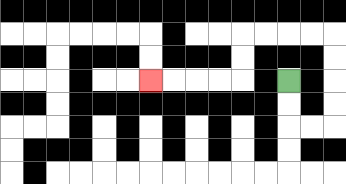{'start': '[12, 3]', 'end': '[6, 3]', 'path_directions': 'D,D,R,R,U,U,U,U,L,L,L,L,D,D,L,L,L,L', 'path_coordinates': '[[12, 3], [12, 4], [12, 5], [13, 5], [14, 5], [14, 4], [14, 3], [14, 2], [14, 1], [13, 1], [12, 1], [11, 1], [10, 1], [10, 2], [10, 3], [9, 3], [8, 3], [7, 3], [6, 3]]'}